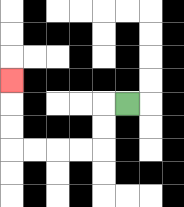{'start': '[5, 4]', 'end': '[0, 3]', 'path_directions': 'L,D,D,L,L,L,L,U,U,U', 'path_coordinates': '[[5, 4], [4, 4], [4, 5], [4, 6], [3, 6], [2, 6], [1, 6], [0, 6], [0, 5], [0, 4], [0, 3]]'}